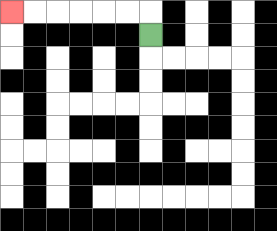{'start': '[6, 1]', 'end': '[0, 0]', 'path_directions': 'U,L,L,L,L,L,L', 'path_coordinates': '[[6, 1], [6, 0], [5, 0], [4, 0], [3, 0], [2, 0], [1, 0], [0, 0]]'}